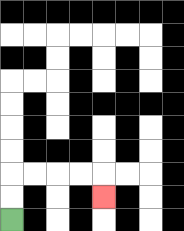{'start': '[0, 9]', 'end': '[4, 8]', 'path_directions': 'U,U,R,R,R,R,D', 'path_coordinates': '[[0, 9], [0, 8], [0, 7], [1, 7], [2, 7], [3, 7], [4, 7], [4, 8]]'}